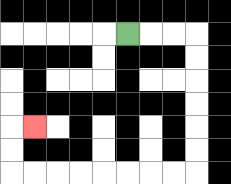{'start': '[5, 1]', 'end': '[1, 5]', 'path_directions': 'R,R,R,D,D,D,D,D,D,L,L,L,L,L,L,L,L,U,U,R', 'path_coordinates': '[[5, 1], [6, 1], [7, 1], [8, 1], [8, 2], [8, 3], [8, 4], [8, 5], [8, 6], [8, 7], [7, 7], [6, 7], [5, 7], [4, 7], [3, 7], [2, 7], [1, 7], [0, 7], [0, 6], [0, 5], [1, 5]]'}